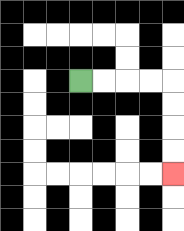{'start': '[3, 3]', 'end': '[7, 7]', 'path_directions': 'R,R,R,R,D,D,D,D', 'path_coordinates': '[[3, 3], [4, 3], [5, 3], [6, 3], [7, 3], [7, 4], [7, 5], [7, 6], [7, 7]]'}